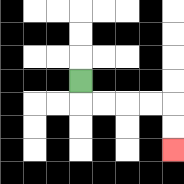{'start': '[3, 3]', 'end': '[7, 6]', 'path_directions': 'D,R,R,R,R,D,D', 'path_coordinates': '[[3, 3], [3, 4], [4, 4], [5, 4], [6, 4], [7, 4], [7, 5], [7, 6]]'}